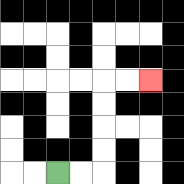{'start': '[2, 7]', 'end': '[6, 3]', 'path_directions': 'R,R,U,U,U,U,R,R', 'path_coordinates': '[[2, 7], [3, 7], [4, 7], [4, 6], [4, 5], [4, 4], [4, 3], [5, 3], [6, 3]]'}